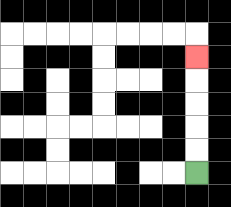{'start': '[8, 7]', 'end': '[8, 2]', 'path_directions': 'U,U,U,U,U', 'path_coordinates': '[[8, 7], [8, 6], [8, 5], [8, 4], [8, 3], [8, 2]]'}